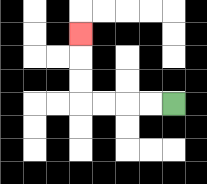{'start': '[7, 4]', 'end': '[3, 1]', 'path_directions': 'L,L,L,L,U,U,U', 'path_coordinates': '[[7, 4], [6, 4], [5, 4], [4, 4], [3, 4], [3, 3], [3, 2], [3, 1]]'}